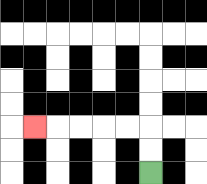{'start': '[6, 7]', 'end': '[1, 5]', 'path_directions': 'U,U,L,L,L,L,L', 'path_coordinates': '[[6, 7], [6, 6], [6, 5], [5, 5], [4, 5], [3, 5], [2, 5], [1, 5]]'}